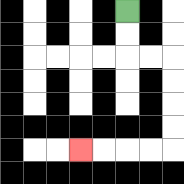{'start': '[5, 0]', 'end': '[3, 6]', 'path_directions': 'D,D,R,R,D,D,D,D,L,L,L,L', 'path_coordinates': '[[5, 0], [5, 1], [5, 2], [6, 2], [7, 2], [7, 3], [7, 4], [7, 5], [7, 6], [6, 6], [5, 6], [4, 6], [3, 6]]'}